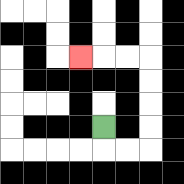{'start': '[4, 5]', 'end': '[3, 2]', 'path_directions': 'D,R,R,U,U,U,U,L,L,L', 'path_coordinates': '[[4, 5], [4, 6], [5, 6], [6, 6], [6, 5], [6, 4], [6, 3], [6, 2], [5, 2], [4, 2], [3, 2]]'}